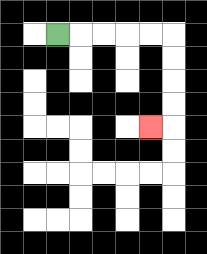{'start': '[2, 1]', 'end': '[6, 5]', 'path_directions': 'R,R,R,R,R,D,D,D,D,L', 'path_coordinates': '[[2, 1], [3, 1], [4, 1], [5, 1], [6, 1], [7, 1], [7, 2], [7, 3], [7, 4], [7, 5], [6, 5]]'}